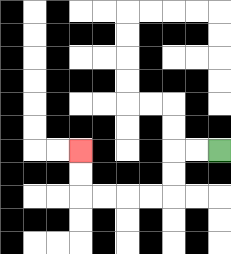{'start': '[9, 6]', 'end': '[3, 6]', 'path_directions': 'L,L,D,D,L,L,L,L,U,U', 'path_coordinates': '[[9, 6], [8, 6], [7, 6], [7, 7], [7, 8], [6, 8], [5, 8], [4, 8], [3, 8], [3, 7], [3, 6]]'}